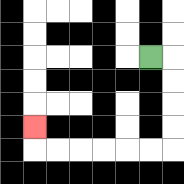{'start': '[6, 2]', 'end': '[1, 5]', 'path_directions': 'R,D,D,D,D,L,L,L,L,L,L,U', 'path_coordinates': '[[6, 2], [7, 2], [7, 3], [7, 4], [7, 5], [7, 6], [6, 6], [5, 6], [4, 6], [3, 6], [2, 6], [1, 6], [1, 5]]'}